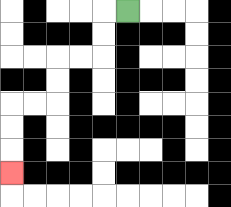{'start': '[5, 0]', 'end': '[0, 7]', 'path_directions': 'L,D,D,L,L,D,D,L,L,D,D,D', 'path_coordinates': '[[5, 0], [4, 0], [4, 1], [4, 2], [3, 2], [2, 2], [2, 3], [2, 4], [1, 4], [0, 4], [0, 5], [0, 6], [0, 7]]'}